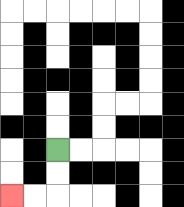{'start': '[2, 6]', 'end': '[0, 8]', 'path_directions': 'D,D,L,L', 'path_coordinates': '[[2, 6], [2, 7], [2, 8], [1, 8], [0, 8]]'}